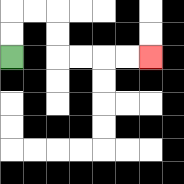{'start': '[0, 2]', 'end': '[6, 2]', 'path_directions': 'U,U,R,R,D,D,R,R,R,R', 'path_coordinates': '[[0, 2], [0, 1], [0, 0], [1, 0], [2, 0], [2, 1], [2, 2], [3, 2], [4, 2], [5, 2], [6, 2]]'}